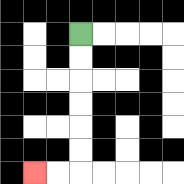{'start': '[3, 1]', 'end': '[1, 7]', 'path_directions': 'D,D,D,D,D,D,L,L', 'path_coordinates': '[[3, 1], [3, 2], [3, 3], [3, 4], [3, 5], [3, 6], [3, 7], [2, 7], [1, 7]]'}